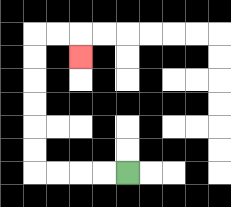{'start': '[5, 7]', 'end': '[3, 2]', 'path_directions': 'L,L,L,L,U,U,U,U,U,U,R,R,D', 'path_coordinates': '[[5, 7], [4, 7], [3, 7], [2, 7], [1, 7], [1, 6], [1, 5], [1, 4], [1, 3], [1, 2], [1, 1], [2, 1], [3, 1], [3, 2]]'}